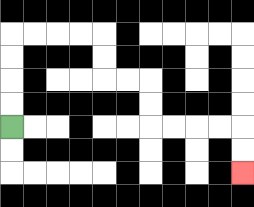{'start': '[0, 5]', 'end': '[10, 7]', 'path_directions': 'U,U,U,U,R,R,R,R,D,D,R,R,D,D,R,R,R,R,D,D', 'path_coordinates': '[[0, 5], [0, 4], [0, 3], [0, 2], [0, 1], [1, 1], [2, 1], [3, 1], [4, 1], [4, 2], [4, 3], [5, 3], [6, 3], [6, 4], [6, 5], [7, 5], [8, 5], [9, 5], [10, 5], [10, 6], [10, 7]]'}